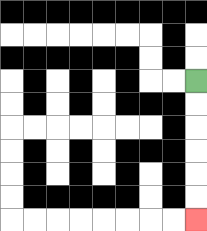{'start': '[8, 3]', 'end': '[8, 9]', 'path_directions': 'D,D,D,D,D,D', 'path_coordinates': '[[8, 3], [8, 4], [8, 5], [8, 6], [8, 7], [8, 8], [8, 9]]'}